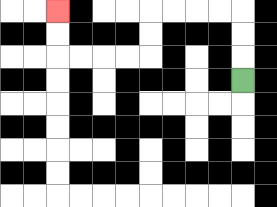{'start': '[10, 3]', 'end': '[2, 0]', 'path_directions': 'U,U,U,L,L,L,L,D,D,L,L,L,L,U,U', 'path_coordinates': '[[10, 3], [10, 2], [10, 1], [10, 0], [9, 0], [8, 0], [7, 0], [6, 0], [6, 1], [6, 2], [5, 2], [4, 2], [3, 2], [2, 2], [2, 1], [2, 0]]'}